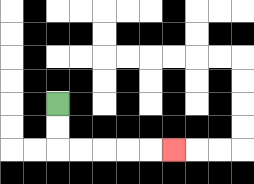{'start': '[2, 4]', 'end': '[7, 6]', 'path_directions': 'D,D,R,R,R,R,R', 'path_coordinates': '[[2, 4], [2, 5], [2, 6], [3, 6], [4, 6], [5, 6], [6, 6], [7, 6]]'}